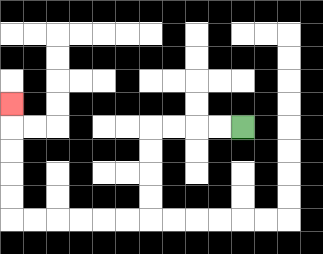{'start': '[10, 5]', 'end': '[0, 4]', 'path_directions': 'L,L,L,L,D,D,D,D,L,L,L,L,L,L,U,U,U,U,U', 'path_coordinates': '[[10, 5], [9, 5], [8, 5], [7, 5], [6, 5], [6, 6], [6, 7], [6, 8], [6, 9], [5, 9], [4, 9], [3, 9], [2, 9], [1, 9], [0, 9], [0, 8], [0, 7], [0, 6], [0, 5], [0, 4]]'}